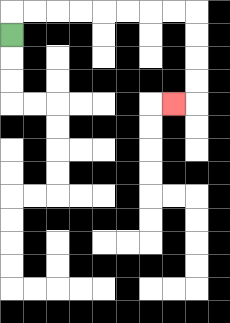{'start': '[0, 1]', 'end': '[7, 4]', 'path_directions': 'U,R,R,R,R,R,R,R,R,D,D,D,D,L', 'path_coordinates': '[[0, 1], [0, 0], [1, 0], [2, 0], [3, 0], [4, 0], [5, 0], [6, 0], [7, 0], [8, 0], [8, 1], [8, 2], [8, 3], [8, 4], [7, 4]]'}